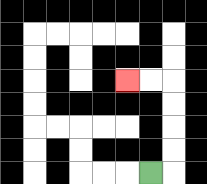{'start': '[6, 7]', 'end': '[5, 3]', 'path_directions': 'R,U,U,U,U,L,L', 'path_coordinates': '[[6, 7], [7, 7], [7, 6], [7, 5], [7, 4], [7, 3], [6, 3], [5, 3]]'}